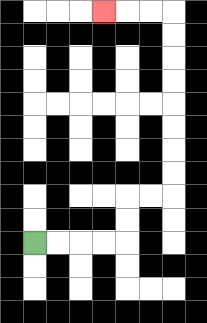{'start': '[1, 10]', 'end': '[4, 0]', 'path_directions': 'R,R,R,R,U,U,R,R,U,U,U,U,U,U,U,U,L,L,L', 'path_coordinates': '[[1, 10], [2, 10], [3, 10], [4, 10], [5, 10], [5, 9], [5, 8], [6, 8], [7, 8], [7, 7], [7, 6], [7, 5], [7, 4], [7, 3], [7, 2], [7, 1], [7, 0], [6, 0], [5, 0], [4, 0]]'}